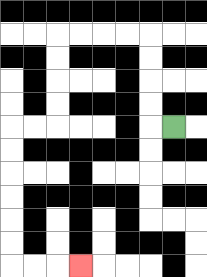{'start': '[7, 5]', 'end': '[3, 11]', 'path_directions': 'L,U,U,U,U,L,L,L,L,D,D,D,D,L,L,D,D,D,D,D,D,R,R,R', 'path_coordinates': '[[7, 5], [6, 5], [6, 4], [6, 3], [6, 2], [6, 1], [5, 1], [4, 1], [3, 1], [2, 1], [2, 2], [2, 3], [2, 4], [2, 5], [1, 5], [0, 5], [0, 6], [0, 7], [0, 8], [0, 9], [0, 10], [0, 11], [1, 11], [2, 11], [3, 11]]'}